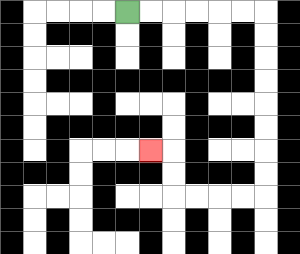{'start': '[5, 0]', 'end': '[6, 6]', 'path_directions': 'R,R,R,R,R,R,D,D,D,D,D,D,D,D,L,L,L,L,U,U,L', 'path_coordinates': '[[5, 0], [6, 0], [7, 0], [8, 0], [9, 0], [10, 0], [11, 0], [11, 1], [11, 2], [11, 3], [11, 4], [11, 5], [11, 6], [11, 7], [11, 8], [10, 8], [9, 8], [8, 8], [7, 8], [7, 7], [7, 6], [6, 6]]'}